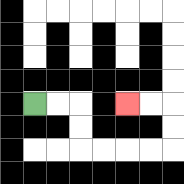{'start': '[1, 4]', 'end': '[5, 4]', 'path_directions': 'R,R,D,D,R,R,R,R,U,U,L,L', 'path_coordinates': '[[1, 4], [2, 4], [3, 4], [3, 5], [3, 6], [4, 6], [5, 6], [6, 6], [7, 6], [7, 5], [7, 4], [6, 4], [5, 4]]'}